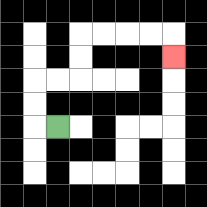{'start': '[2, 5]', 'end': '[7, 2]', 'path_directions': 'L,U,U,R,R,U,U,R,R,R,R,D', 'path_coordinates': '[[2, 5], [1, 5], [1, 4], [1, 3], [2, 3], [3, 3], [3, 2], [3, 1], [4, 1], [5, 1], [6, 1], [7, 1], [7, 2]]'}